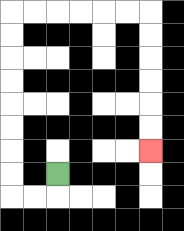{'start': '[2, 7]', 'end': '[6, 6]', 'path_directions': 'D,L,L,U,U,U,U,U,U,U,U,R,R,R,R,R,R,D,D,D,D,D,D', 'path_coordinates': '[[2, 7], [2, 8], [1, 8], [0, 8], [0, 7], [0, 6], [0, 5], [0, 4], [0, 3], [0, 2], [0, 1], [0, 0], [1, 0], [2, 0], [3, 0], [4, 0], [5, 0], [6, 0], [6, 1], [6, 2], [6, 3], [6, 4], [6, 5], [6, 6]]'}